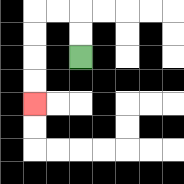{'start': '[3, 2]', 'end': '[1, 4]', 'path_directions': 'U,U,L,L,D,D,D,D', 'path_coordinates': '[[3, 2], [3, 1], [3, 0], [2, 0], [1, 0], [1, 1], [1, 2], [1, 3], [1, 4]]'}